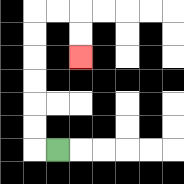{'start': '[2, 6]', 'end': '[3, 2]', 'path_directions': 'L,U,U,U,U,U,U,R,R,D,D', 'path_coordinates': '[[2, 6], [1, 6], [1, 5], [1, 4], [1, 3], [1, 2], [1, 1], [1, 0], [2, 0], [3, 0], [3, 1], [3, 2]]'}